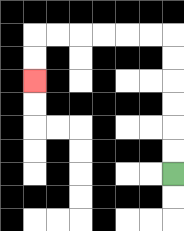{'start': '[7, 7]', 'end': '[1, 3]', 'path_directions': 'U,U,U,U,U,U,L,L,L,L,L,L,D,D', 'path_coordinates': '[[7, 7], [7, 6], [7, 5], [7, 4], [7, 3], [7, 2], [7, 1], [6, 1], [5, 1], [4, 1], [3, 1], [2, 1], [1, 1], [1, 2], [1, 3]]'}